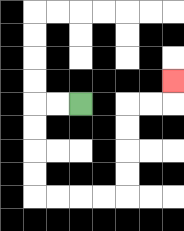{'start': '[3, 4]', 'end': '[7, 3]', 'path_directions': 'L,L,D,D,D,D,R,R,R,R,U,U,U,U,R,R,U', 'path_coordinates': '[[3, 4], [2, 4], [1, 4], [1, 5], [1, 6], [1, 7], [1, 8], [2, 8], [3, 8], [4, 8], [5, 8], [5, 7], [5, 6], [5, 5], [5, 4], [6, 4], [7, 4], [7, 3]]'}